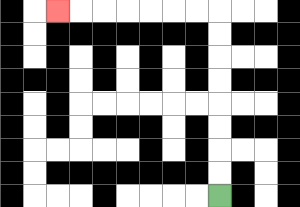{'start': '[9, 8]', 'end': '[2, 0]', 'path_directions': 'U,U,U,U,U,U,U,U,L,L,L,L,L,L,L', 'path_coordinates': '[[9, 8], [9, 7], [9, 6], [9, 5], [9, 4], [9, 3], [9, 2], [9, 1], [9, 0], [8, 0], [7, 0], [6, 0], [5, 0], [4, 0], [3, 0], [2, 0]]'}